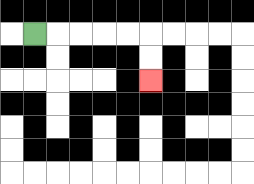{'start': '[1, 1]', 'end': '[6, 3]', 'path_directions': 'R,R,R,R,R,D,D', 'path_coordinates': '[[1, 1], [2, 1], [3, 1], [4, 1], [5, 1], [6, 1], [6, 2], [6, 3]]'}